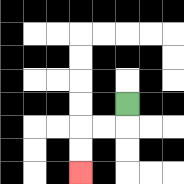{'start': '[5, 4]', 'end': '[3, 7]', 'path_directions': 'D,L,L,D,D', 'path_coordinates': '[[5, 4], [5, 5], [4, 5], [3, 5], [3, 6], [3, 7]]'}